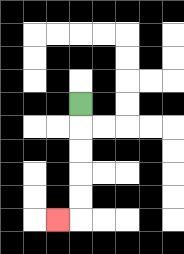{'start': '[3, 4]', 'end': '[2, 9]', 'path_directions': 'D,D,D,D,D,L', 'path_coordinates': '[[3, 4], [3, 5], [3, 6], [3, 7], [3, 8], [3, 9], [2, 9]]'}